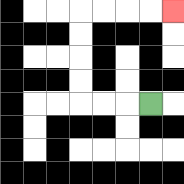{'start': '[6, 4]', 'end': '[7, 0]', 'path_directions': 'L,L,L,U,U,U,U,R,R,R,R', 'path_coordinates': '[[6, 4], [5, 4], [4, 4], [3, 4], [3, 3], [3, 2], [3, 1], [3, 0], [4, 0], [5, 0], [6, 0], [7, 0]]'}